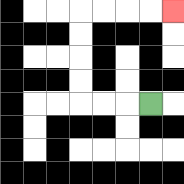{'start': '[6, 4]', 'end': '[7, 0]', 'path_directions': 'L,L,L,U,U,U,U,R,R,R,R', 'path_coordinates': '[[6, 4], [5, 4], [4, 4], [3, 4], [3, 3], [3, 2], [3, 1], [3, 0], [4, 0], [5, 0], [6, 0], [7, 0]]'}